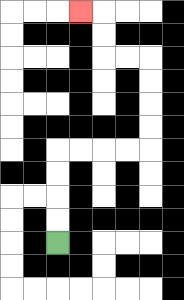{'start': '[2, 10]', 'end': '[3, 0]', 'path_directions': 'U,U,U,U,R,R,R,R,U,U,U,U,L,L,U,U,L', 'path_coordinates': '[[2, 10], [2, 9], [2, 8], [2, 7], [2, 6], [3, 6], [4, 6], [5, 6], [6, 6], [6, 5], [6, 4], [6, 3], [6, 2], [5, 2], [4, 2], [4, 1], [4, 0], [3, 0]]'}